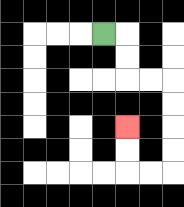{'start': '[4, 1]', 'end': '[5, 5]', 'path_directions': 'R,D,D,R,R,D,D,D,D,L,L,U,U', 'path_coordinates': '[[4, 1], [5, 1], [5, 2], [5, 3], [6, 3], [7, 3], [7, 4], [7, 5], [7, 6], [7, 7], [6, 7], [5, 7], [5, 6], [5, 5]]'}